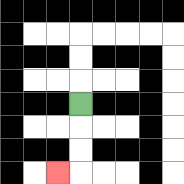{'start': '[3, 4]', 'end': '[2, 7]', 'path_directions': 'D,D,D,L', 'path_coordinates': '[[3, 4], [3, 5], [3, 6], [3, 7], [2, 7]]'}